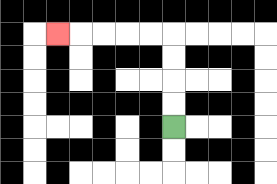{'start': '[7, 5]', 'end': '[2, 1]', 'path_directions': 'U,U,U,U,L,L,L,L,L', 'path_coordinates': '[[7, 5], [7, 4], [7, 3], [7, 2], [7, 1], [6, 1], [5, 1], [4, 1], [3, 1], [2, 1]]'}